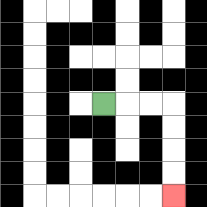{'start': '[4, 4]', 'end': '[7, 8]', 'path_directions': 'R,R,R,D,D,D,D', 'path_coordinates': '[[4, 4], [5, 4], [6, 4], [7, 4], [7, 5], [7, 6], [7, 7], [7, 8]]'}